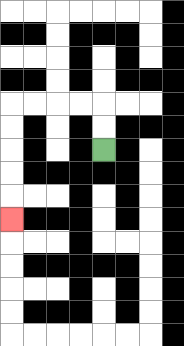{'start': '[4, 6]', 'end': '[0, 9]', 'path_directions': 'U,U,L,L,L,L,D,D,D,D,D', 'path_coordinates': '[[4, 6], [4, 5], [4, 4], [3, 4], [2, 4], [1, 4], [0, 4], [0, 5], [0, 6], [0, 7], [0, 8], [0, 9]]'}